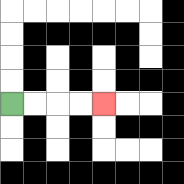{'start': '[0, 4]', 'end': '[4, 4]', 'path_directions': 'R,R,R,R', 'path_coordinates': '[[0, 4], [1, 4], [2, 4], [3, 4], [4, 4]]'}